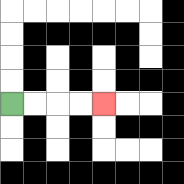{'start': '[0, 4]', 'end': '[4, 4]', 'path_directions': 'R,R,R,R', 'path_coordinates': '[[0, 4], [1, 4], [2, 4], [3, 4], [4, 4]]'}